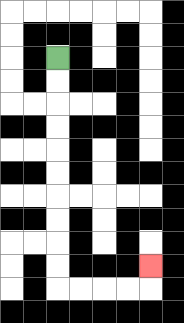{'start': '[2, 2]', 'end': '[6, 11]', 'path_directions': 'D,D,D,D,D,D,D,D,D,D,R,R,R,R,U', 'path_coordinates': '[[2, 2], [2, 3], [2, 4], [2, 5], [2, 6], [2, 7], [2, 8], [2, 9], [2, 10], [2, 11], [2, 12], [3, 12], [4, 12], [5, 12], [6, 12], [6, 11]]'}